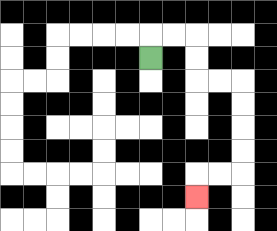{'start': '[6, 2]', 'end': '[8, 8]', 'path_directions': 'U,R,R,D,D,R,R,D,D,D,D,L,L,D', 'path_coordinates': '[[6, 2], [6, 1], [7, 1], [8, 1], [8, 2], [8, 3], [9, 3], [10, 3], [10, 4], [10, 5], [10, 6], [10, 7], [9, 7], [8, 7], [8, 8]]'}